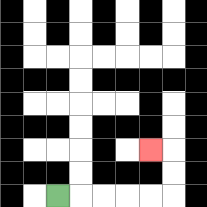{'start': '[2, 8]', 'end': '[6, 6]', 'path_directions': 'R,R,R,R,R,U,U,L', 'path_coordinates': '[[2, 8], [3, 8], [4, 8], [5, 8], [6, 8], [7, 8], [7, 7], [7, 6], [6, 6]]'}